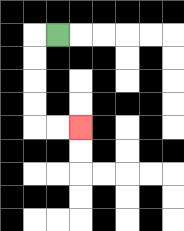{'start': '[2, 1]', 'end': '[3, 5]', 'path_directions': 'L,D,D,D,D,R,R', 'path_coordinates': '[[2, 1], [1, 1], [1, 2], [1, 3], [1, 4], [1, 5], [2, 5], [3, 5]]'}